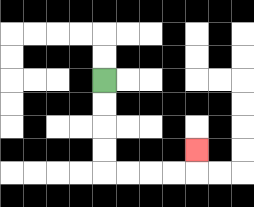{'start': '[4, 3]', 'end': '[8, 6]', 'path_directions': 'D,D,D,D,R,R,R,R,U', 'path_coordinates': '[[4, 3], [4, 4], [4, 5], [4, 6], [4, 7], [5, 7], [6, 7], [7, 7], [8, 7], [8, 6]]'}